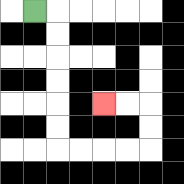{'start': '[1, 0]', 'end': '[4, 4]', 'path_directions': 'R,D,D,D,D,D,D,R,R,R,R,U,U,L,L', 'path_coordinates': '[[1, 0], [2, 0], [2, 1], [2, 2], [2, 3], [2, 4], [2, 5], [2, 6], [3, 6], [4, 6], [5, 6], [6, 6], [6, 5], [6, 4], [5, 4], [4, 4]]'}